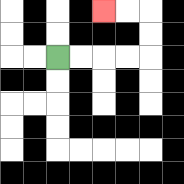{'start': '[2, 2]', 'end': '[4, 0]', 'path_directions': 'R,R,R,R,U,U,L,L', 'path_coordinates': '[[2, 2], [3, 2], [4, 2], [5, 2], [6, 2], [6, 1], [6, 0], [5, 0], [4, 0]]'}